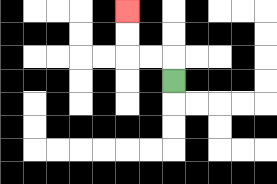{'start': '[7, 3]', 'end': '[5, 0]', 'path_directions': 'U,L,L,U,U', 'path_coordinates': '[[7, 3], [7, 2], [6, 2], [5, 2], [5, 1], [5, 0]]'}